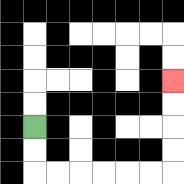{'start': '[1, 5]', 'end': '[7, 3]', 'path_directions': 'D,D,R,R,R,R,R,R,U,U,U,U', 'path_coordinates': '[[1, 5], [1, 6], [1, 7], [2, 7], [3, 7], [4, 7], [5, 7], [6, 7], [7, 7], [7, 6], [7, 5], [7, 4], [7, 3]]'}